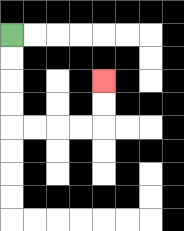{'start': '[0, 1]', 'end': '[4, 3]', 'path_directions': 'D,D,D,D,R,R,R,R,U,U', 'path_coordinates': '[[0, 1], [0, 2], [0, 3], [0, 4], [0, 5], [1, 5], [2, 5], [3, 5], [4, 5], [4, 4], [4, 3]]'}